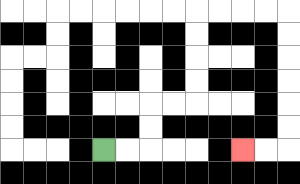{'start': '[4, 6]', 'end': '[10, 6]', 'path_directions': 'R,R,U,U,R,R,U,U,U,U,R,R,R,R,D,D,D,D,D,D,L,L', 'path_coordinates': '[[4, 6], [5, 6], [6, 6], [6, 5], [6, 4], [7, 4], [8, 4], [8, 3], [8, 2], [8, 1], [8, 0], [9, 0], [10, 0], [11, 0], [12, 0], [12, 1], [12, 2], [12, 3], [12, 4], [12, 5], [12, 6], [11, 6], [10, 6]]'}